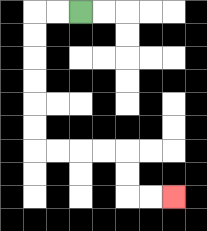{'start': '[3, 0]', 'end': '[7, 8]', 'path_directions': 'L,L,D,D,D,D,D,D,R,R,R,R,D,D,R,R', 'path_coordinates': '[[3, 0], [2, 0], [1, 0], [1, 1], [1, 2], [1, 3], [1, 4], [1, 5], [1, 6], [2, 6], [3, 6], [4, 6], [5, 6], [5, 7], [5, 8], [6, 8], [7, 8]]'}